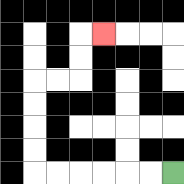{'start': '[7, 7]', 'end': '[4, 1]', 'path_directions': 'L,L,L,L,L,L,U,U,U,U,R,R,U,U,R', 'path_coordinates': '[[7, 7], [6, 7], [5, 7], [4, 7], [3, 7], [2, 7], [1, 7], [1, 6], [1, 5], [1, 4], [1, 3], [2, 3], [3, 3], [3, 2], [3, 1], [4, 1]]'}